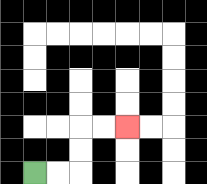{'start': '[1, 7]', 'end': '[5, 5]', 'path_directions': 'R,R,U,U,R,R', 'path_coordinates': '[[1, 7], [2, 7], [3, 7], [3, 6], [3, 5], [4, 5], [5, 5]]'}